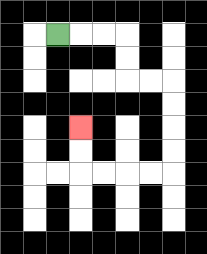{'start': '[2, 1]', 'end': '[3, 5]', 'path_directions': 'R,R,R,D,D,R,R,D,D,D,D,L,L,L,L,U,U', 'path_coordinates': '[[2, 1], [3, 1], [4, 1], [5, 1], [5, 2], [5, 3], [6, 3], [7, 3], [7, 4], [7, 5], [7, 6], [7, 7], [6, 7], [5, 7], [4, 7], [3, 7], [3, 6], [3, 5]]'}